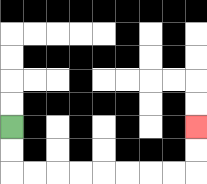{'start': '[0, 5]', 'end': '[8, 5]', 'path_directions': 'D,D,R,R,R,R,R,R,R,R,U,U', 'path_coordinates': '[[0, 5], [0, 6], [0, 7], [1, 7], [2, 7], [3, 7], [4, 7], [5, 7], [6, 7], [7, 7], [8, 7], [8, 6], [8, 5]]'}